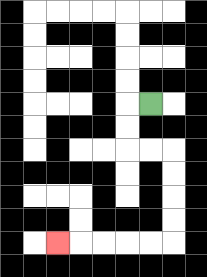{'start': '[6, 4]', 'end': '[2, 10]', 'path_directions': 'L,D,D,R,R,D,D,D,D,L,L,L,L,L', 'path_coordinates': '[[6, 4], [5, 4], [5, 5], [5, 6], [6, 6], [7, 6], [7, 7], [7, 8], [7, 9], [7, 10], [6, 10], [5, 10], [4, 10], [3, 10], [2, 10]]'}